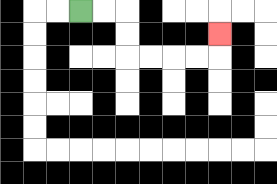{'start': '[3, 0]', 'end': '[9, 1]', 'path_directions': 'R,R,D,D,R,R,R,R,U', 'path_coordinates': '[[3, 0], [4, 0], [5, 0], [5, 1], [5, 2], [6, 2], [7, 2], [8, 2], [9, 2], [9, 1]]'}